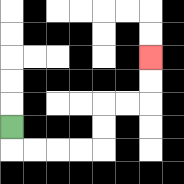{'start': '[0, 5]', 'end': '[6, 2]', 'path_directions': 'D,R,R,R,R,U,U,R,R,U,U', 'path_coordinates': '[[0, 5], [0, 6], [1, 6], [2, 6], [3, 6], [4, 6], [4, 5], [4, 4], [5, 4], [6, 4], [6, 3], [6, 2]]'}